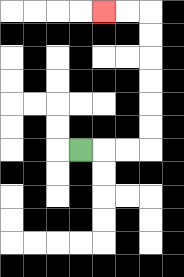{'start': '[3, 6]', 'end': '[4, 0]', 'path_directions': 'R,R,R,U,U,U,U,U,U,L,L', 'path_coordinates': '[[3, 6], [4, 6], [5, 6], [6, 6], [6, 5], [6, 4], [6, 3], [6, 2], [6, 1], [6, 0], [5, 0], [4, 0]]'}